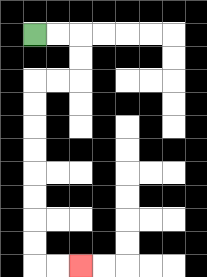{'start': '[1, 1]', 'end': '[3, 11]', 'path_directions': 'R,R,D,D,L,L,D,D,D,D,D,D,D,D,R,R', 'path_coordinates': '[[1, 1], [2, 1], [3, 1], [3, 2], [3, 3], [2, 3], [1, 3], [1, 4], [1, 5], [1, 6], [1, 7], [1, 8], [1, 9], [1, 10], [1, 11], [2, 11], [3, 11]]'}